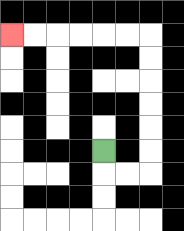{'start': '[4, 6]', 'end': '[0, 1]', 'path_directions': 'D,R,R,U,U,U,U,U,U,L,L,L,L,L,L', 'path_coordinates': '[[4, 6], [4, 7], [5, 7], [6, 7], [6, 6], [6, 5], [6, 4], [6, 3], [6, 2], [6, 1], [5, 1], [4, 1], [3, 1], [2, 1], [1, 1], [0, 1]]'}